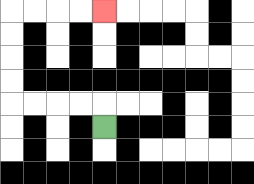{'start': '[4, 5]', 'end': '[4, 0]', 'path_directions': 'U,L,L,L,L,U,U,U,U,R,R,R,R', 'path_coordinates': '[[4, 5], [4, 4], [3, 4], [2, 4], [1, 4], [0, 4], [0, 3], [0, 2], [0, 1], [0, 0], [1, 0], [2, 0], [3, 0], [4, 0]]'}